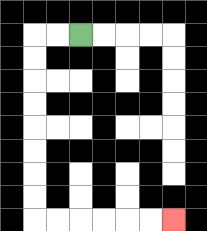{'start': '[3, 1]', 'end': '[7, 9]', 'path_directions': 'L,L,D,D,D,D,D,D,D,D,R,R,R,R,R,R', 'path_coordinates': '[[3, 1], [2, 1], [1, 1], [1, 2], [1, 3], [1, 4], [1, 5], [1, 6], [1, 7], [1, 8], [1, 9], [2, 9], [3, 9], [4, 9], [5, 9], [6, 9], [7, 9]]'}